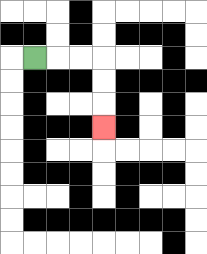{'start': '[1, 2]', 'end': '[4, 5]', 'path_directions': 'R,R,R,D,D,D', 'path_coordinates': '[[1, 2], [2, 2], [3, 2], [4, 2], [4, 3], [4, 4], [4, 5]]'}